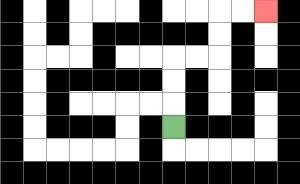{'start': '[7, 5]', 'end': '[11, 0]', 'path_directions': 'U,U,U,R,R,U,U,R,R', 'path_coordinates': '[[7, 5], [7, 4], [7, 3], [7, 2], [8, 2], [9, 2], [9, 1], [9, 0], [10, 0], [11, 0]]'}